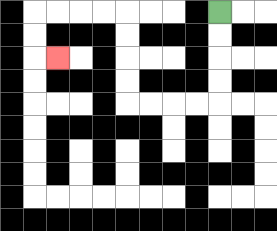{'start': '[9, 0]', 'end': '[2, 2]', 'path_directions': 'D,D,D,D,L,L,L,L,U,U,U,U,L,L,L,L,D,D,R', 'path_coordinates': '[[9, 0], [9, 1], [9, 2], [9, 3], [9, 4], [8, 4], [7, 4], [6, 4], [5, 4], [5, 3], [5, 2], [5, 1], [5, 0], [4, 0], [3, 0], [2, 0], [1, 0], [1, 1], [1, 2], [2, 2]]'}